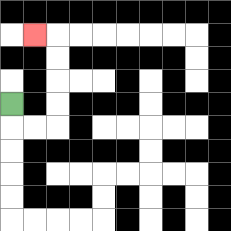{'start': '[0, 4]', 'end': '[1, 1]', 'path_directions': 'D,R,R,U,U,U,U,L', 'path_coordinates': '[[0, 4], [0, 5], [1, 5], [2, 5], [2, 4], [2, 3], [2, 2], [2, 1], [1, 1]]'}